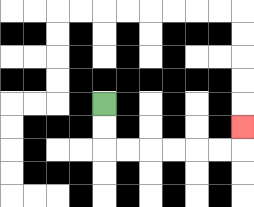{'start': '[4, 4]', 'end': '[10, 5]', 'path_directions': 'D,D,R,R,R,R,R,R,U', 'path_coordinates': '[[4, 4], [4, 5], [4, 6], [5, 6], [6, 6], [7, 6], [8, 6], [9, 6], [10, 6], [10, 5]]'}